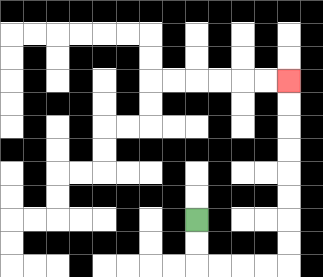{'start': '[8, 9]', 'end': '[12, 3]', 'path_directions': 'D,D,R,R,R,R,U,U,U,U,U,U,U,U', 'path_coordinates': '[[8, 9], [8, 10], [8, 11], [9, 11], [10, 11], [11, 11], [12, 11], [12, 10], [12, 9], [12, 8], [12, 7], [12, 6], [12, 5], [12, 4], [12, 3]]'}